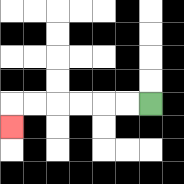{'start': '[6, 4]', 'end': '[0, 5]', 'path_directions': 'L,L,L,L,L,L,D', 'path_coordinates': '[[6, 4], [5, 4], [4, 4], [3, 4], [2, 4], [1, 4], [0, 4], [0, 5]]'}